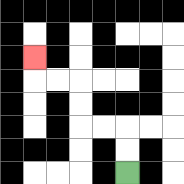{'start': '[5, 7]', 'end': '[1, 2]', 'path_directions': 'U,U,L,L,U,U,L,L,U', 'path_coordinates': '[[5, 7], [5, 6], [5, 5], [4, 5], [3, 5], [3, 4], [3, 3], [2, 3], [1, 3], [1, 2]]'}